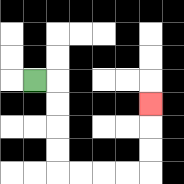{'start': '[1, 3]', 'end': '[6, 4]', 'path_directions': 'R,D,D,D,D,R,R,R,R,U,U,U', 'path_coordinates': '[[1, 3], [2, 3], [2, 4], [2, 5], [2, 6], [2, 7], [3, 7], [4, 7], [5, 7], [6, 7], [6, 6], [6, 5], [6, 4]]'}